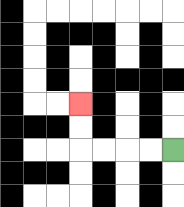{'start': '[7, 6]', 'end': '[3, 4]', 'path_directions': 'L,L,L,L,U,U', 'path_coordinates': '[[7, 6], [6, 6], [5, 6], [4, 6], [3, 6], [3, 5], [3, 4]]'}